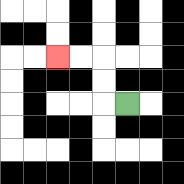{'start': '[5, 4]', 'end': '[2, 2]', 'path_directions': 'L,U,U,L,L', 'path_coordinates': '[[5, 4], [4, 4], [4, 3], [4, 2], [3, 2], [2, 2]]'}